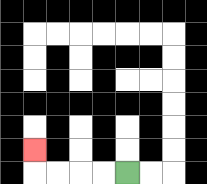{'start': '[5, 7]', 'end': '[1, 6]', 'path_directions': 'L,L,L,L,U', 'path_coordinates': '[[5, 7], [4, 7], [3, 7], [2, 7], [1, 7], [1, 6]]'}